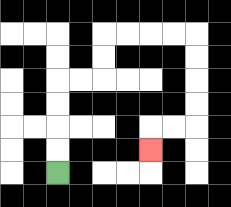{'start': '[2, 7]', 'end': '[6, 6]', 'path_directions': 'U,U,U,U,R,R,U,U,R,R,R,R,D,D,D,D,L,L,D', 'path_coordinates': '[[2, 7], [2, 6], [2, 5], [2, 4], [2, 3], [3, 3], [4, 3], [4, 2], [4, 1], [5, 1], [6, 1], [7, 1], [8, 1], [8, 2], [8, 3], [8, 4], [8, 5], [7, 5], [6, 5], [6, 6]]'}